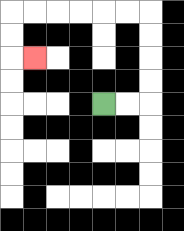{'start': '[4, 4]', 'end': '[1, 2]', 'path_directions': 'R,R,U,U,U,U,L,L,L,L,L,L,D,D,R', 'path_coordinates': '[[4, 4], [5, 4], [6, 4], [6, 3], [6, 2], [6, 1], [6, 0], [5, 0], [4, 0], [3, 0], [2, 0], [1, 0], [0, 0], [0, 1], [0, 2], [1, 2]]'}